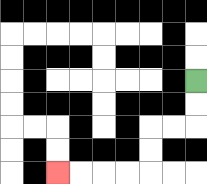{'start': '[8, 3]', 'end': '[2, 7]', 'path_directions': 'D,D,L,L,D,D,L,L,L,L', 'path_coordinates': '[[8, 3], [8, 4], [8, 5], [7, 5], [6, 5], [6, 6], [6, 7], [5, 7], [4, 7], [3, 7], [2, 7]]'}